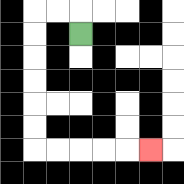{'start': '[3, 1]', 'end': '[6, 6]', 'path_directions': 'U,L,L,D,D,D,D,D,D,R,R,R,R,R', 'path_coordinates': '[[3, 1], [3, 0], [2, 0], [1, 0], [1, 1], [1, 2], [1, 3], [1, 4], [1, 5], [1, 6], [2, 6], [3, 6], [4, 6], [5, 6], [6, 6]]'}